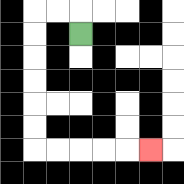{'start': '[3, 1]', 'end': '[6, 6]', 'path_directions': 'U,L,L,D,D,D,D,D,D,R,R,R,R,R', 'path_coordinates': '[[3, 1], [3, 0], [2, 0], [1, 0], [1, 1], [1, 2], [1, 3], [1, 4], [1, 5], [1, 6], [2, 6], [3, 6], [4, 6], [5, 6], [6, 6]]'}